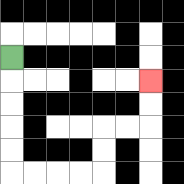{'start': '[0, 2]', 'end': '[6, 3]', 'path_directions': 'D,D,D,D,D,R,R,R,R,U,U,R,R,U,U', 'path_coordinates': '[[0, 2], [0, 3], [0, 4], [0, 5], [0, 6], [0, 7], [1, 7], [2, 7], [3, 7], [4, 7], [4, 6], [4, 5], [5, 5], [6, 5], [6, 4], [6, 3]]'}